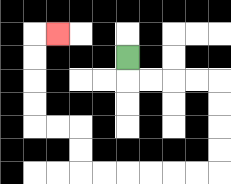{'start': '[5, 2]', 'end': '[2, 1]', 'path_directions': 'D,R,R,R,R,D,D,D,D,L,L,L,L,L,L,U,U,L,L,U,U,U,U,R', 'path_coordinates': '[[5, 2], [5, 3], [6, 3], [7, 3], [8, 3], [9, 3], [9, 4], [9, 5], [9, 6], [9, 7], [8, 7], [7, 7], [6, 7], [5, 7], [4, 7], [3, 7], [3, 6], [3, 5], [2, 5], [1, 5], [1, 4], [1, 3], [1, 2], [1, 1], [2, 1]]'}